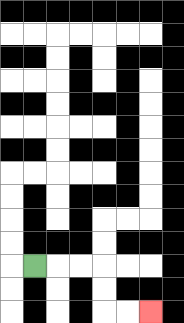{'start': '[1, 11]', 'end': '[6, 13]', 'path_directions': 'R,R,R,D,D,R,R', 'path_coordinates': '[[1, 11], [2, 11], [3, 11], [4, 11], [4, 12], [4, 13], [5, 13], [6, 13]]'}